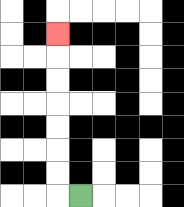{'start': '[3, 8]', 'end': '[2, 1]', 'path_directions': 'L,U,U,U,U,U,U,U', 'path_coordinates': '[[3, 8], [2, 8], [2, 7], [2, 6], [2, 5], [2, 4], [2, 3], [2, 2], [2, 1]]'}